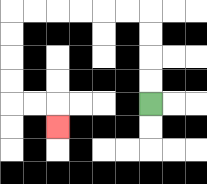{'start': '[6, 4]', 'end': '[2, 5]', 'path_directions': 'U,U,U,U,L,L,L,L,L,L,D,D,D,D,R,R,D', 'path_coordinates': '[[6, 4], [6, 3], [6, 2], [6, 1], [6, 0], [5, 0], [4, 0], [3, 0], [2, 0], [1, 0], [0, 0], [0, 1], [0, 2], [0, 3], [0, 4], [1, 4], [2, 4], [2, 5]]'}